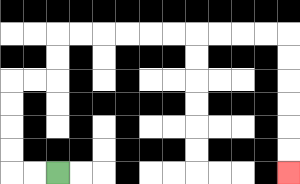{'start': '[2, 7]', 'end': '[12, 7]', 'path_directions': 'L,L,U,U,U,U,R,R,U,U,R,R,R,R,R,R,R,R,R,R,D,D,D,D,D,D', 'path_coordinates': '[[2, 7], [1, 7], [0, 7], [0, 6], [0, 5], [0, 4], [0, 3], [1, 3], [2, 3], [2, 2], [2, 1], [3, 1], [4, 1], [5, 1], [6, 1], [7, 1], [8, 1], [9, 1], [10, 1], [11, 1], [12, 1], [12, 2], [12, 3], [12, 4], [12, 5], [12, 6], [12, 7]]'}